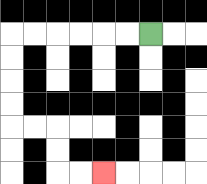{'start': '[6, 1]', 'end': '[4, 7]', 'path_directions': 'L,L,L,L,L,L,D,D,D,D,R,R,D,D,R,R', 'path_coordinates': '[[6, 1], [5, 1], [4, 1], [3, 1], [2, 1], [1, 1], [0, 1], [0, 2], [0, 3], [0, 4], [0, 5], [1, 5], [2, 5], [2, 6], [2, 7], [3, 7], [4, 7]]'}